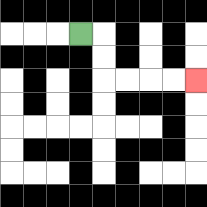{'start': '[3, 1]', 'end': '[8, 3]', 'path_directions': 'R,D,D,R,R,R,R', 'path_coordinates': '[[3, 1], [4, 1], [4, 2], [4, 3], [5, 3], [6, 3], [7, 3], [8, 3]]'}